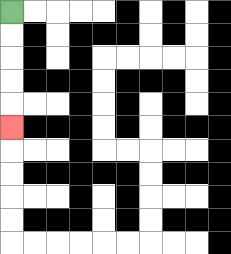{'start': '[0, 0]', 'end': '[0, 5]', 'path_directions': 'D,D,D,D,D', 'path_coordinates': '[[0, 0], [0, 1], [0, 2], [0, 3], [0, 4], [0, 5]]'}